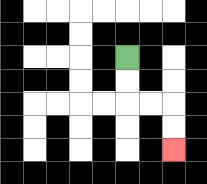{'start': '[5, 2]', 'end': '[7, 6]', 'path_directions': 'D,D,R,R,D,D', 'path_coordinates': '[[5, 2], [5, 3], [5, 4], [6, 4], [7, 4], [7, 5], [7, 6]]'}